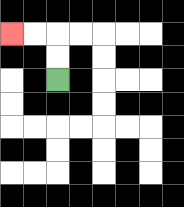{'start': '[2, 3]', 'end': '[0, 1]', 'path_directions': 'U,U,L,L', 'path_coordinates': '[[2, 3], [2, 2], [2, 1], [1, 1], [0, 1]]'}